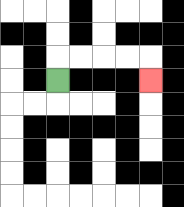{'start': '[2, 3]', 'end': '[6, 3]', 'path_directions': 'U,R,R,R,R,D', 'path_coordinates': '[[2, 3], [2, 2], [3, 2], [4, 2], [5, 2], [6, 2], [6, 3]]'}